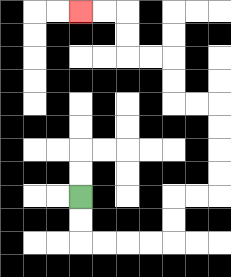{'start': '[3, 8]', 'end': '[3, 0]', 'path_directions': 'D,D,R,R,R,R,U,U,R,R,U,U,U,U,L,L,U,U,L,L,U,U,L,L', 'path_coordinates': '[[3, 8], [3, 9], [3, 10], [4, 10], [5, 10], [6, 10], [7, 10], [7, 9], [7, 8], [8, 8], [9, 8], [9, 7], [9, 6], [9, 5], [9, 4], [8, 4], [7, 4], [7, 3], [7, 2], [6, 2], [5, 2], [5, 1], [5, 0], [4, 0], [3, 0]]'}